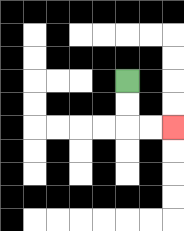{'start': '[5, 3]', 'end': '[7, 5]', 'path_directions': 'D,D,R,R', 'path_coordinates': '[[5, 3], [5, 4], [5, 5], [6, 5], [7, 5]]'}